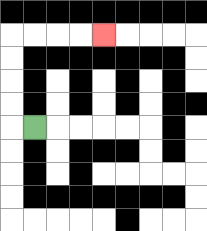{'start': '[1, 5]', 'end': '[4, 1]', 'path_directions': 'L,U,U,U,U,R,R,R,R', 'path_coordinates': '[[1, 5], [0, 5], [0, 4], [0, 3], [0, 2], [0, 1], [1, 1], [2, 1], [3, 1], [4, 1]]'}